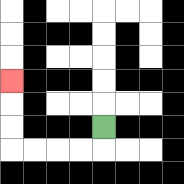{'start': '[4, 5]', 'end': '[0, 3]', 'path_directions': 'D,L,L,L,L,U,U,U', 'path_coordinates': '[[4, 5], [4, 6], [3, 6], [2, 6], [1, 6], [0, 6], [0, 5], [0, 4], [0, 3]]'}